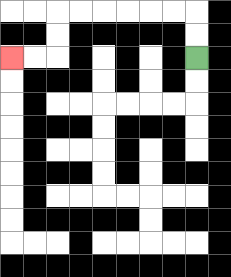{'start': '[8, 2]', 'end': '[0, 2]', 'path_directions': 'U,U,L,L,L,L,L,L,D,D,L,L', 'path_coordinates': '[[8, 2], [8, 1], [8, 0], [7, 0], [6, 0], [5, 0], [4, 0], [3, 0], [2, 0], [2, 1], [2, 2], [1, 2], [0, 2]]'}